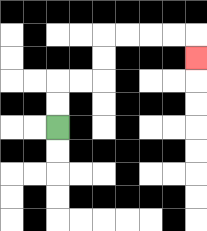{'start': '[2, 5]', 'end': '[8, 2]', 'path_directions': 'U,U,R,R,U,U,R,R,R,R,D', 'path_coordinates': '[[2, 5], [2, 4], [2, 3], [3, 3], [4, 3], [4, 2], [4, 1], [5, 1], [6, 1], [7, 1], [8, 1], [8, 2]]'}